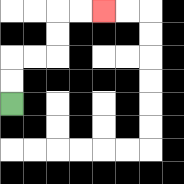{'start': '[0, 4]', 'end': '[4, 0]', 'path_directions': 'U,U,R,R,U,U,R,R', 'path_coordinates': '[[0, 4], [0, 3], [0, 2], [1, 2], [2, 2], [2, 1], [2, 0], [3, 0], [4, 0]]'}